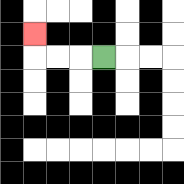{'start': '[4, 2]', 'end': '[1, 1]', 'path_directions': 'L,L,L,U', 'path_coordinates': '[[4, 2], [3, 2], [2, 2], [1, 2], [1, 1]]'}